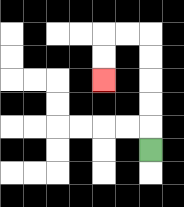{'start': '[6, 6]', 'end': '[4, 3]', 'path_directions': 'U,U,U,U,U,L,L,D,D', 'path_coordinates': '[[6, 6], [6, 5], [6, 4], [6, 3], [6, 2], [6, 1], [5, 1], [4, 1], [4, 2], [4, 3]]'}